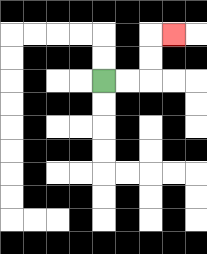{'start': '[4, 3]', 'end': '[7, 1]', 'path_directions': 'R,R,U,U,R', 'path_coordinates': '[[4, 3], [5, 3], [6, 3], [6, 2], [6, 1], [7, 1]]'}